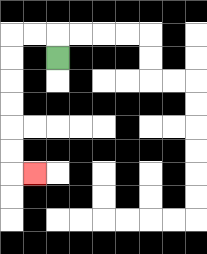{'start': '[2, 2]', 'end': '[1, 7]', 'path_directions': 'U,L,L,D,D,D,D,D,D,R', 'path_coordinates': '[[2, 2], [2, 1], [1, 1], [0, 1], [0, 2], [0, 3], [0, 4], [0, 5], [0, 6], [0, 7], [1, 7]]'}